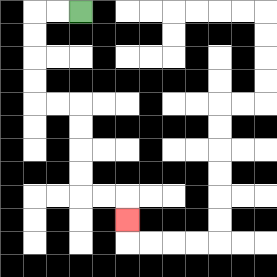{'start': '[3, 0]', 'end': '[5, 9]', 'path_directions': 'L,L,D,D,D,D,R,R,D,D,D,D,R,R,D', 'path_coordinates': '[[3, 0], [2, 0], [1, 0], [1, 1], [1, 2], [1, 3], [1, 4], [2, 4], [3, 4], [3, 5], [3, 6], [3, 7], [3, 8], [4, 8], [5, 8], [5, 9]]'}